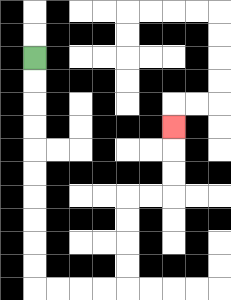{'start': '[1, 2]', 'end': '[7, 5]', 'path_directions': 'D,D,D,D,D,D,D,D,D,D,R,R,R,R,U,U,U,U,R,R,U,U,U', 'path_coordinates': '[[1, 2], [1, 3], [1, 4], [1, 5], [1, 6], [1, 7], [1, 8], [1, 9], [1, 10], [1, 11], [1, 12], [2, 12], [3, 12], [4, 12], [5, 12], [5, 11], [5, 10], [5, 9], [5, 8], [6, 8], [7, 8], [7, 7], [7, 6], [7, 5]]'}